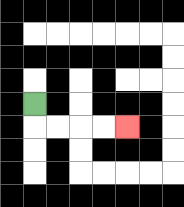{'start': '[1, 4]', 'end': '[5, 5]', 'path_directions': 'D,R,R,R,R', 'path_coordinates': '[[1, 4], [1, 5], [2, 5], [3, 5], [4, 5], [5, 5]]'}